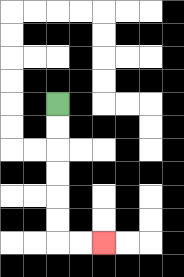{'start': '[2, 4]', 'end': '[4, 10]', 'path_directions': 'D,D,D,D,D,D,R,R', 'path_coordinates': '[[2, 4], [2, 5], [2, 6], [2, 7], [2, 8], [2, 9], [2, 10], [3, 10], [4, 10]]'}